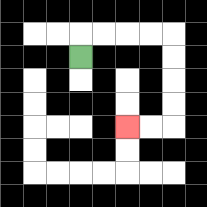{'start': '[3, 2]', 'end': '[5, 5]', 'path_directions': 'U,R,R,R,R,D,D,D,D,L,L', 'path_coordinates': '[[3, 2], [3, 1], [4, 1], [5, 1], [6, 1], [7, 1], [7, 2], [7, 3], [7, 4], [7, 5], [6, 5], [5, 5]]'}